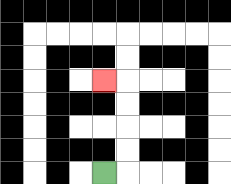{'start': '[4, 7]', 'end': '[4, 3]', 'path_directions': 'R,U,U,U,U,L', 'path_coordinates': '[[4, 7], [5, 7], [5, 6], [5, 5], [5, 4], [5, 3], [4, 3]]'}